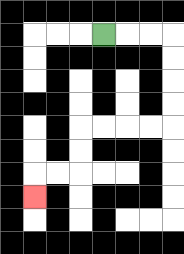{'start': '[4, 1]', 'end': '[1, 8]', 'path_directions': 'R,R,R,D,D,D,D,L,L,L,L,D,D,L,L,D', 'path_coordinates': '[[4, 1], [5, 1], [6, 1], [7, 1], [7, 2], [7, 3], [7, 4], [7, 5], [6, 5], [5, 5], [4, 5], [3, 5], [3, 6], [3, 7], [2, 7], [1, 7], [1, 8]]'}